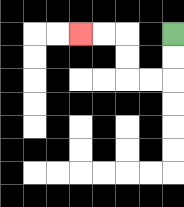{'start': '[7, 1]', 'end': '[3, 1]', 'path_directions': 'D,D,L,L,U,U,L,L', 'path_coordinates': '[[7, 1], [7, 2], [7, 3], [6, 3], [5, 3], [5, 2], [5, 1], [4, 1], [3, 1]]'}